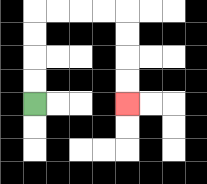{'start': '[1, 4]', 'end': '[5, 4]', 'path_directions': 'U,U,U,U,R,R,R,R,D,D,D,D', 'path_coordinates': '[[1, 4], [1, 3], [1, 2], [1, 1], [1, 0], [2, 0], [3, 0], [4, 0], [5, 0], [5, 1], [5, 2], [5, 3], [5, 4]]'}